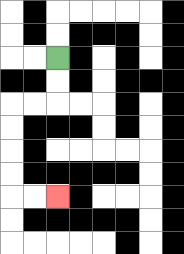{'start': '[2, 2]', 'end': '[2, 8]', 'path_directions': 'D,D,L,L,D,D,D,D,R,R', 'path_coordinates': '[[2, 2], [2, 3], [2, 4], [1, 4], [0, 4], [0, 5], [0, 6], [0, 7], [0, 8], [1, 8], [2, 8]]'}